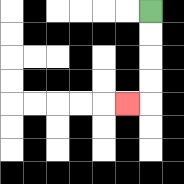{'start': '[6, 0]', 'end': '[5, 4]', 'path_directions': 'D,D,D,D,L', 'path_coordinates': '[[6, 0], [6, 1], [6, 2], [6, 3], [6, 4], [5, 4]]'}